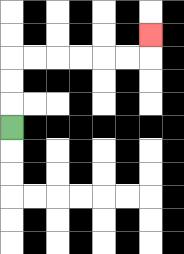{'start': '[0, 5]', 'end': '[6, 1]', 'path_directions': 'U,U,U,R,R,R,R,R,R,U', 'path_coordinates': '[[0, 5], [0, 4], [0, 3], [0, 2], [1, 2], [2, 2], [3, 2], [4, 2], [5, 2], [6, 2], [6, 1]]'}